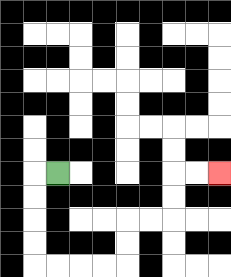{'start': '[2, 7]', 'end': '[9, 7]', 'path_directions': 'L,D,D,D,D,R,R,R,R,U,U,R,R,U,U,R,R', 'path_coordinates': '[[2, 7], [1, 7], [1, 8], [1, 9], [1, 10], [1, 11], [2, 11], [3, 11], [4, 11], [5, 11], [5, 10], [5, 9], [6, 9], [7, 9], [7, 8], [7, 7], [8, 7], [9, 7]]'}